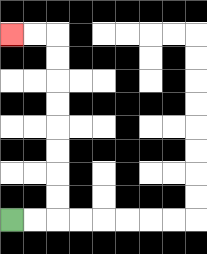{'start': '[0, 9]', 'end': '[0, 1]', 'path_directions': 'R,R,U,U,U,U,U,U,U,U,L,L', 'path_coordinates': '[[0, 9], [1, 9], [2, 9], [2, 8], [2, 7], [2, 6], [2, 5], [2, 4], [2, 3], [2, 2], [2, 1], [1, 1], [0, 1]]'}